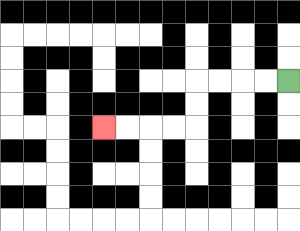{'start': '[12, 3]', 'end': '[4, 5]', 'path_directions': 'L,L,L,L,D,D,L,L,L,L', 'path_coordinates': '[[12, 3], [11, 3], [10, 3], [9, 3], [8, 3], [8, 4], [8, 5], [7, 5], [6, 5], [5, 5], [4, 5]]'}